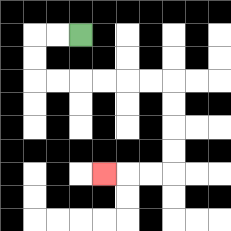{'start': '[3, 1]', 'end': '[4, 7]', 'path_directions': 'L,L,D,D,R,R,R,R,R,R,D,D,D,D,L,L,L', 'path_coordinates': '[[3, 1], [2, 1], [1, 1], [1, 2], [1, 3], [2, 3], [3, 3], [4, 3], [5, 3], [6, 3], [7, 3], [7, 4], [7, 5], [7, 6], [7, 7], [6, 7], [5, 7], [4, 7]]'}